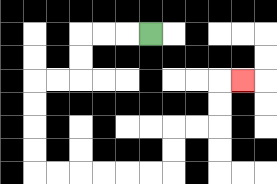{'start': '[6, 1]', 'end': '[10, 3]', 'path_directions': 'L,L,L,D,D,L,L,D,D,D,D,R,R,R,R,R,R,U,U,R,R,U,U,R', 'path_coordinates': '[[6, 1], [5, 1], [4, 1], [3, 1], [3, 2], [3, 3], [2, 3], [1, 3], [1, 4], [1, 5], [1, 6], [1, 7], [2, 7], [3, 7], [4, 7], [5, 7], [6, 7], [7, 7], [7, 6], [7, 5], [8, 5], [9, 5], [9, 4], [9, 3], [10, 3]]'}